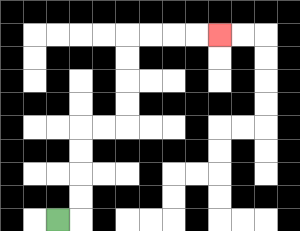{'start': '[2, 9]', 'end': '[9, 1]', 'path_directions': 'R,U,U,U,U,R,R,U,U,U,U,R,R,R,R', 'path_coordinates': '[[2, 9], [3, 9], [3, 8], [3, 7], [3, 6], [3, 5], [4, 5], [5, 5], [5, 4], [5, 3], [5, 2], [5, 1], [6, 1], [7, 1], [8, 1], [9, 1]]'}